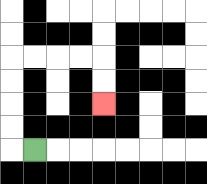{'start': '[1, 6]', 'end': '[4, 4]', 'path_directions': 'L,U,U,U,U,R,R,R,R,D,D', 'path_coordinates': '[[1, 6], [0, 6], [0, 5], [0, 4], [0, 3], [0, 2], [1, 2], [2, 2], [3, 2], [4, 2], [4, 3], [4, 4]]'}